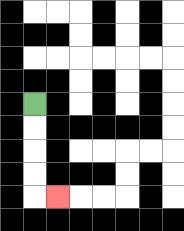{'start': '[1, 4]', 'end': '[2, 8]', 'path_directions': 'D,D,D,D,R', 'path_coordinates': '[[1, 4], [1, 5], [1, 6], [1, 7], [1, 8], [2, 8]]'}